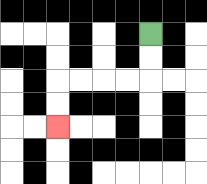{'start': '[6, 1]', 'end': '[2, 5]', 'path_directions': 'D,D,L,L,L,L,D,D', 'path_coordinates': '[[6, 1], [6, 2], [6, 3], [5, 3], [4, 3], [3, 3], [2, 3], [2, 4], [2, 5]]'}